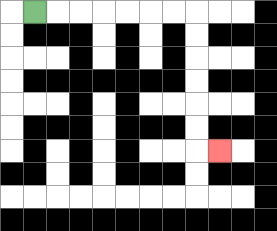{'start': '[1, 0]', 'end': '[9, 6]', 'path_directions': 'R,R,R,R,R,R,R,D,D,D,D,D,D,R', 'path_coordinates': '[[1, 0], [2, 0], [3, 0], [4, 0], [5, 0], [6, 0], [7, 0], [8, 0], [8, 1], [8, 2], [8, 3], [8, 4], [8, 5], [8, 6], [9, 6]]'}